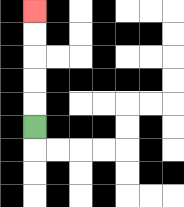{'start': '[1, 5]', 'end': '[1, 0]', 'path_directions': 'U,U,U,U,U', 'path_coordinates': '[[1, 5], [1, 4], [1, 3], [1, 2], [1, 1], [1, 0]]'}